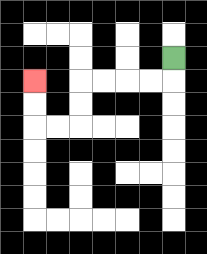{'start': '[7, 2]', 'end': '[1, 3]', 'path_directions': 'D,L,L,L,L,D,D,L,L,U,U', 'path_coordinates': '[[7, 2], [7, 3], [6, 3], [5, 3], [4, 3], [3, 3], [3, 4], [3, 5], [2, 5], [1, 5], [1, 4], [1, 3]]'}